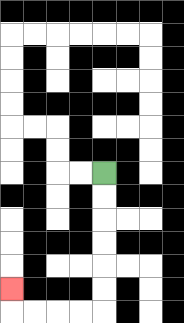{'start': '[4, 7]', 'end': '[0, 12]', 'path_directions': 'D,D,D,D,D,D,L,L,L,L,U', 'path_coordinates': '[[4, 7], [4, 8], [4, 9], [4, 10], [4, 11], [4, 12], [4, 13], [3, 13], [2, 13], [1, 13], [0, 13], [0, 12]]'}